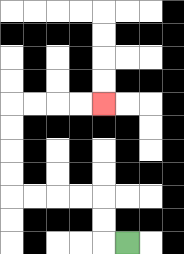{'start': '[5, 10]', 'end': '[4, 4]', 'path_directions': 'L,U,U,L,L,L,L,U,U,U,U,R,R,R,R', 'path_coordinates': '[[5, 10], [4, 10], [4, 9], [4, 8], [3, 8], [2, 8], [1, 8], [0, 8], [0, 7], [0, 6], [0, 5], [0, 4], [1, 4], [2, 4], [3, 4], [4, 4]]'}